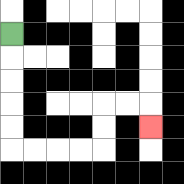{'start': '[0, 1]', 'end': '[6, 5]', 'path_directions': 'D,D,D,D,D,R,R,R,R,U,U,R,R,D', 'path_coordinates': '[[0, 1], [0, 2], [0, 3], [0, 4], [0, 5], [0, 6], [1, 6], [2, 6], [3, 6], [4, 6], [4, 5], [4, 4], [5, 4], [6, 4], [6, 5]]'}